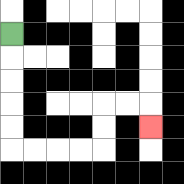{'start': '[0, 1]', 'end': '[6, 5]', 'path_directions': 'D,D,D,D,D,R,R,R,R,U,U,R,R,D', 'path_coordinates': '[[0, 1], [0, 2], [0, 3], [0, 4], [0, 5], [0, 6], [1, 6], [2, 6], [3, 6], [4, 6], [4, 5], [4, 4], [5, 4], [6, 4], [6, 5]]'}